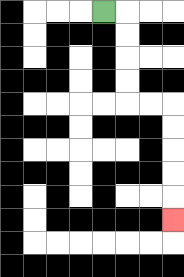{'start': '[4, 0]', 'end': '[7, 9]', 'path_directions': 'R,D,D,D,D,R,R,D,D,D,D,D', 'path_coordinates': '[[4, 0], [5, 0], [5, 1], [5, 2], [5, 3], [5, 4], [6, 4], [7, 4], [7, 5], [7, 6], [7, 7], [7, 8], [7, 9]]'}